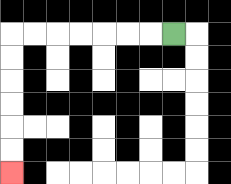{'start': '[7, 1]', 'end': '[0, 7]', 'path_directions': 'L,L,L,L,L,L,L,D,D,D,D,D,D', 'path_coordinates': '[[7, 1], [6, 1], [5, 1], [4, 1], [3, 1], [2, 1], [1, 1], [0, 1], [0, 2], [0, 3], [0, 4], [0, 5], [0, 6], [0, 7]]'}